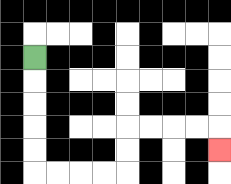{'start': '[1, 2]', 'end': '[9, 6]', 'path_directions': 'D,D,D,D,D,R,R,R,R,U,U,R,R,R,R,D', 'path_coordinates': '[[1, 2], [1, 3], [1, 4], [1, 5], [1, 6], [1, 7], [2, 7], [3, 7], [4, 7], [5, 7], [5, 6], [5, 5], [6, 5], [7, 5], [8, 5], [9, 5], [9, 6]]'}